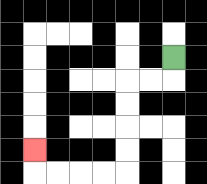{'start': '[7, 2]', 'end': '[1, 6]', 'path_directions': 'D,L,L,D,D,D,D,L,L,L,L,U', 'path_coordinates': '[[7, 2], [7, 3], [6, 3], [5, 3], [5, 4], [5, 5], [5, 6], [5, 7], [4, 7], [3, 7], [2, 7], [1, 7], [1, 6]]'}